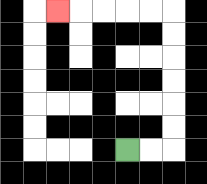{'start': '[5, 6]', 'end': '[2, 0]', 'path_directions': 'R,R,U,U,U,U,U,U,L,L,L,L,L', 'path_coordinates': '[[5, 6], [6, 6], [7, 6], [7, 5], [7, 4], [7, 3], [7, 2], [7, 1], [7, 0], [6, 0], [5, 0], [4, 0], [3, 0], [2, 0]]'}